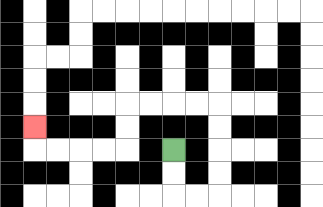{'start': '[7, 6]', 'end': '[1, 5]', 'path_directions': 'D,D,R,R,U,U,U,U,L,L,L,L,D,D,L,L,L,L,U', 'path_coordinates': '[[7, 6], [7, 7], [7, 8], [8, 8], [9, 8], [9, 7], [9, 6], [9, 5], [9, 4], [8, 4], [7, 4], [6, 4], [5, 4], [5, 5], [5, 6], [4, 6], [3, 6], [2, 6], [1, 6], [1, 5]]'}